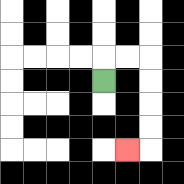{'start': '[4, 3]', 'end': '[5, 6]', 'path_directions': 'U,R,R,D,D,D,D,L', 'path_coordinates': '[[4, 3], [4, 2], [5, 2], [6, 2], [6, 3], [6, 4], [6, 5], [6, 6], [5, 6]]'}